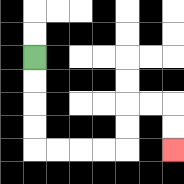{'start': '[1, 2]', 'end': '[7, 6]', 'path_directions': 'D,D,D,D,R,R,R,R,U,U,R,R,D,D', 'path_coordinates': '[[1, 2], [1, 3], [1, 4], [1, 5], [1, 6], [2, 6], [3, 6], [4, 6], [5, 6], [5, 5], [5, 4], [6, 4], [7, 4], [7, 5], [7, 6]]'}